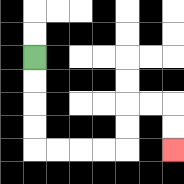{'start': '[1, 2]', 'end': '[7, 6]', 'path_directions': 'D,D,D,D,R,R,R,R,U,U,R,R,D,D', 'path_coordinates': '[[1, 2], [1, 3], [1, 4], [1, 5], [1, 6], [2, 6], [3, 6], [4, 6], [5, 6], [5, 5], [5, 4], [6, 4], [7, 4], [7, 5], [7, 6]]'}